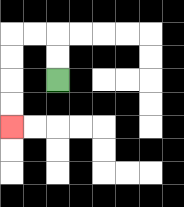{'start': '[2, 3]', 'end': '[0, 5]', 'path_directions': 'U,U,L,L,D,D,D,D', 'path_coordinates': '[[2, 3], [2, 2], [2, 1], [1, 1], [0, 1], [0, 2], [0, 3], [0, 4], [0, 5]]'}